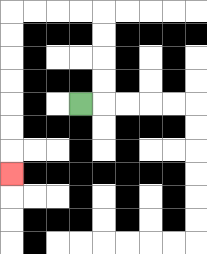{'start': '[3, 4]', 'end': '[0, 7]', 'path_directions': 'R,U,U,U,U,L,L,L,L,D,D,D,D,D,D,D', 'path_coordinates': '[[3, 4], [4, 4], [4, 3], [4, 2], [4, 1], [4, 0], [3, 0], [2, 0], [1, 0], [0, 0], [0, 1], [0, 2], [0, 3], [0, 4], [0, 5], [0, 6], [0, 7]]'}